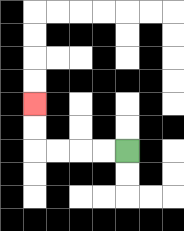{'start': '[5, 6]', 'end': '[1, 4]', 'path_directions': 'L,L,L,L,U,U', 'path_coordinates': '[[5, 6], [4, 6], [3, 6], [2, 6], [1, 6], [1, 5], [1, 4]]'}